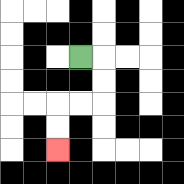{'start': '[3, 2]', 'end': '[2, 6]', 'path_directions': 'R,D,D,L,L,D,D', 'path_coordinates': '[[3, 2], [4, 2], [4, 3], [4, 4], [3, 4], [2, 4], [2, 5], [2, 6]]'}